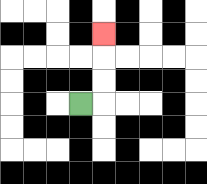{'start': '[3, 4]', 'end': '[4, 1]', 'path_directions': 'R,U,U,U', 'path_coordinates': '[[3, 4], [4, 4], [4, 3], [4, 2], [4, 1]]'}